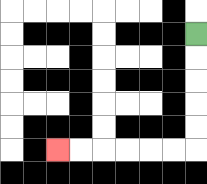{'start': '[8, 1]', 'end': '[2, 6]', 'path_directions': 'D,D,D,D,D,L,L,L,L,L,L', 'path_coordinates': '[[8, 1], [8, 2], [8, 3], [8, 4], [8, 5], [8, 6], [7, 6], [6, 6], [5, 6], [4, 6], [3, 6], [2, 6]]'}